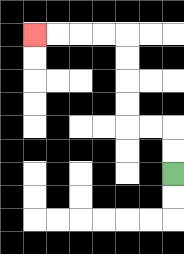{'start': '[7, 7]', 'end': '[1, 1]', 'path_directions': 'U,U,L,L,U,U,U,U,L,L,L,L', 'path_coordinates': '[[7, 7], [7, 6], [7, 5], [6, 5], [5, 5], [5, 4], [5, 3], [5, 2], [5, 1], [4, 1], [3, 1], [2, 1], [1, 1]]'}